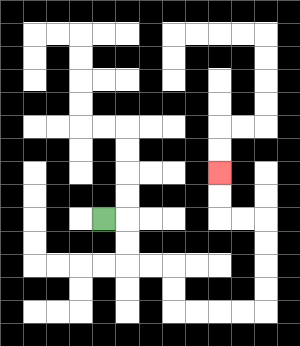{'start': '[4, 9]', 'end': '[9, 7]', 'path_directions': 'R,D,D,R,R,D,D,R,R,R,R,U,U,U,U,L,L,U,U', 'path_coordinates': '[[4, 9], [5, 9], [5, 10], [5, 11], [6, 11], [7, 11], [7, 12], [7, 13], [8, 13], [9, 13], [10, 13], [11, 13], [11, 12], [11, 11], [11, 10], [11, 9], [10, 9], [9, 9], [9, 8], [9, 7]]'}